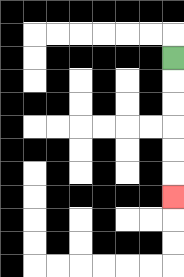{'start': '[7, 2]', 'end': '[7, 8]', 'path_directions': 'D,D,D,D,D,D', 'path_coordinates': '[[7, 2], [7, 3], [7, 4], [7, 5], [7, 6], [7, 7], [7, 8]]'}